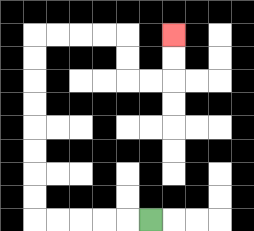{'start': '[6, 9]', 'end': '[7, 1]', 'path_directions': 'L,L,L,L,L,U,U,U,U,U,U,U,U,R,R,R,R,D,D,R,R,U,U', 'path_coordinates': '[[6, 9], [5, 9], [4, 9], [3, 9], [2, 9], [1, 9], [1, 8], [1, 7], [1, 6], [1, 5], [1, 4], [1, 3], [1, 2], [1, 1], [2, 1], [3, 1], [4, 1], [5, 1], [5, 2], [5, 3], [6, 3], [7, 3], [7, 2], [7, 1]]'}